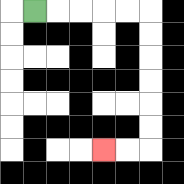{'start': '[1, 0]', 'end': '[4, 6]', 'path_directions': 'R,R,R,R,R,D,D,D,D,D,D,L,L', 'path_coordinates': '[[1, 0], [2, 0], [3, 0], [4, 0], [5, 0], [6, 0], [6, 1], [6, 2], [6, 3], [6, 4], [6, 5], [6, 6], [5, 6], [4, 6]]'}